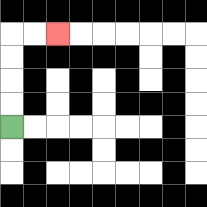{'start': '[0, 5]', 'end': '[2, 1]', 'path_directions': 'U,U,U,U,R,R', 'path_coordinates': '[[0, 5], [0, 4], [0, 3], [0, 2], [0, 1], [1, 1], [2, 1]]'}